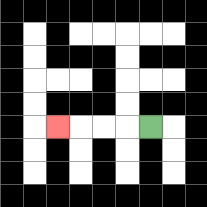{'start': '[6, 5]', 'end': '[2, 5]', 'path_directions': 'L,L,L,L', 'path_coordinates': '[[6, 5], [5, 5], [4, 5], [3, 5], [2, 5]]'}